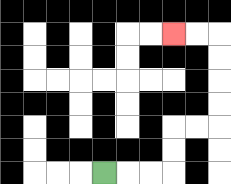{'start': '[4, 7]', 'end': '[7, 1]', 'path_directions': 'R,R,R,U,U,R,R,U,U,U,U,L,L', 'path_coordinates': '[[4, 7], [5, 7], [6, 7], [7, 7], [7, 6], [7, 5], [8, 5], [9, 5], [9, 4], [9, 3], [9, 2], [9, 1], [8, 1], [7, 1]]'}